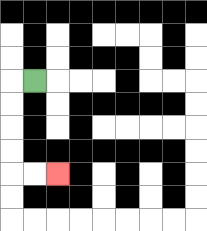{'start': '[1, 3]', 'end': '[2, 7]', 'path_directions': 'L,D,D,D,D,R,R', 'path_coordinates': '[[1, 3], [0, 3], [0, 4], [0, 5], [0, 6], [0, 7], [1, 7], [2, 7]]'}